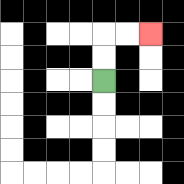{'start': '[4, 3]', 'end': '[6, 1]', 'path_directions': 'U,U,R,R', 'path_coordinates': '[[4, 3], [4, 2], [4, 1], [5, 1], [6, 1]]'}